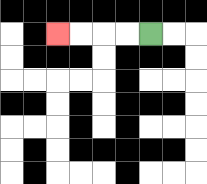{'start': '[6, 1]', 'end': '[2, 1]', 'path_directions': 'L,L,L,L', 'path_coordinates': '[[6, 1], [5, 1], [4, 1], [3, 1], [2, 1]]'}